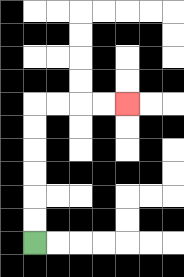{'start': '[1, 10]', 'end': '[5, 4]', 'path_directions': 'U,U,U,U,U,U,R,R,R,R', 'path_coordinates': '[[1, 10], [1, 9], [1, 8], [1, 7], [1, 6], [1, 5], [1, 4], [2, 4], [3, 4], [4, 4], [5, 4]]'}